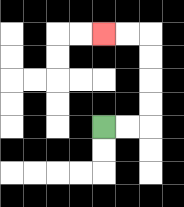{'start': '[4, 5]', 'end': '[4, 1]', 'path_directions': 'R,R,U,U,U,U,L,L', 'path_coordinates': '[[4, 5], [5, 5], [6, 5], [6, 4], [6, 3], [6, 2], [6, 1], [5, 1], [4, 1]]'}